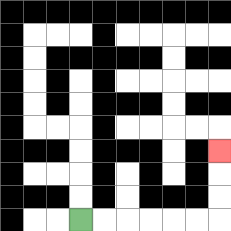{'start': '[3, 9]', 'end': '[9, 6]', 'path_directions': 'R,R,R,R,R,R,U,U,U', 'path_coordinates': '[[3, 9], [4, 9], [5, 9], [6, 9], [7, 9], [8, 9], [9, 9], [9, 8], [9, 7], [9, 6]]'}